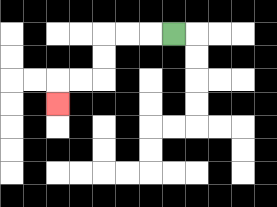{'start': '[7, 1]', 'end': '[2, 4]', 'path_directions': 'L,L,L,D,D,L,L,D', 'path_coordinates': '[[7, 1], [6, 1], [5, 1], [4, 1], [4, 2], [4, 3], [3, 3], [2, 3], [2, 4]]'}